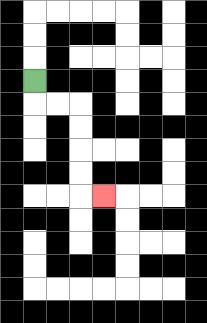{'start': '[1, 3]', 'end': '[4, 8]', 'path_directions': 'D,R,R,D,D,D,D,R', 'path_coordinates': '[[1, 3], [1, 4], [2, 4], [3, 4], [3, 5], [3, 6], [3, 7], [3, 8], [4, 8]]'}